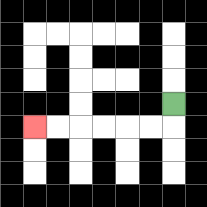{'start': '[7, 4]', 'end': '[1, 5]', 'path_directions': 'D,L,L,L,L,L,L', 'path_coordinates': '[[7, 4], [7, 5], [6, 5], [5, 5], [4, 5], [3, 5], [2, 5], [1, 5]]'}